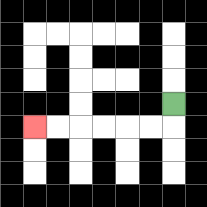{'start': '[7, 4]', 'end': '[1, 5]', 'path_directions': 'D,L,L,L,L,L,L', 'path_coordinates': '[[7, 4], [7, 5], [6, 5], [5, 5], [4, 5], [3, 5], [2, 5], [1, 5]]'}